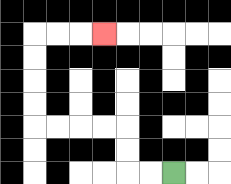{'start': '[7, 7]', 'end': '[4, 1]', 'path_directions': 'L,L,U,U,L,L,L,L,U,U,U,U,R,R,R', 'path_coordinates': '[[7, 7], [6, 7], [5, 7], [5, 6], [5, 5], [4, 5], [3, 5], [2, 5], [1, 5], [1, 4], [1, 3], [1, 2], [1, 1], [2, 1], [3, 1], [4, 1]]'}